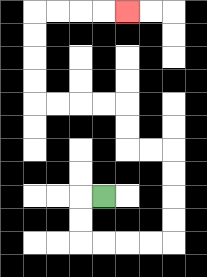{'start': '[4, 8]', 'end': '[5, 0]', 'path_directions': 'L,D,D,R,R,R,R,U,U,U,U,L,L,U,U,L,L,L,L,U,U,U,U,R,R,R,R', 'path_coordinates': '[[4, 8], [3, 8], [3, 9], [3, 10], [4, 10], [5, 10], [6, 10], [7, 10], [7, 9], [7, 8], [7, 7], [7, 6], [6, 6], [5, 6], [5, 5], [5, 4], [4, 4], [3, 4], [2, 4], [1, 4], [1, 3], [1, 2], [1, 1], [1, 0], [2, 0], [3, 0], [4, 0], [5, 0]]'}